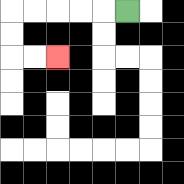{'start': '[5, 0]', 'end': '[2, 2]', 'path_directions': 'L,L,L,L,L,D,D,R,R', 'path_coordinates': '[[5, 0], [4, 0], [3, 0], [2, 0], [1, 0], [0, 0], [0, 1], [0, 2], [1, 2], [2, 2]]'}